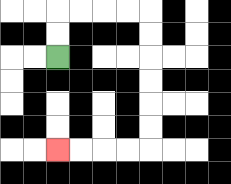{'start': '[2, 2]', 'end': '[2, 6]', 'path_directions': 'U,U,R,R,R,R,D,D,D,D,D,D,L,L,L,L', 'path_coordinates': '[[2, 2], [2, 1], [2, 0], [3, 0], [4, 0], [5, 0], [6, 0], [6, 1], [6, 2], [6, 3], [6, 4], [6, 5], [6, 6], [5, 6], [4, 6], [3, 6], [2, 6]]'}